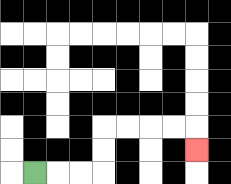{'start': '[1, 7]', 'end': '[8, 6]', 'path_directions': 'R,R,R,U,U,R,R,R,R,D', 'path_coordinates': '[[1, 7], [2, 7], [3, 7], [4, 7], [4, 6], [4, 5], [5, 5], [6, 5], [7, 5], [8, 5], [8, 6]]'}